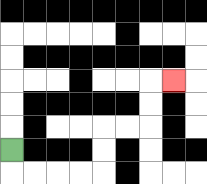{'start': '[0, 6]', 'end': '[7, 3]', 'path_directions': 'D,R,R,R,R,U,U,R,R,U,U,R', 'path_coordinates': '[[0, 6], [0, 7], [1, 7], [2, 7], [3, 7], [4, 7], [4, 6], [4, 5], [5, 5], [6, 5], [6, 4], [6, 3], [7, 3]]'}